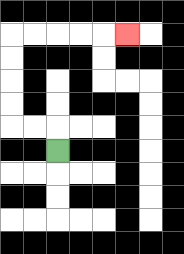{'start': '[2, 6]', 'end': '[5, 1]', 'path_directions': 'U,L,L,U,U,U,U,R,R,R,R,R', 'path_coordinates': '[[2, 6], [2, 5], [1, 5], [0, 5], [0, 4], [0, 3], [0, 2], [0, 1], [1, 1], [2, 1], [3, 1], [4, 1], [5, 1]]'}